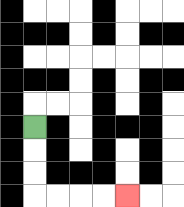{'start': '[1, 5]', 'end': '[5, 8]', 'path_directions': 'D,D,D,R,R,R,R', 'path_coordinates': '[[1, 5], [1, 6], [1, 7], [1, 8], [2, 8], [3, 8], [4, 8], [5, 8]]'}